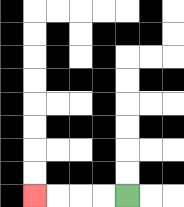{'start': '[5, 8]', 'end': '[1, 8]', 'path_directions': 'L,L,L,L', 'path_coordinates': '[[5, 8], [4, 8], [3, 8], [2, 8], [1, 8]]'}